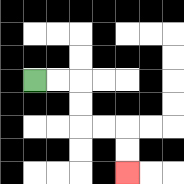{'start': '[1, 3]', 'end': '[5, 7]', 'path_directions': 'R,R,D,D,R,R,D,D', 'path_coordinates': '[[1, 3], [2, 3], [3, 3], [3, 4], [3, 5], [4, 5], [5, 5], [5, 6], [5, 7]]'}